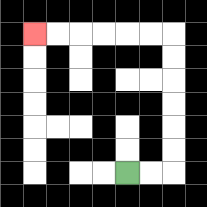{'start': '[5, 7]', 'end': '[1, 1]', 'path_directions': 'R,R,U,U,U,U,U,U,L,L,L,L,L,L', 'path_coordinates': '[[5, 7], [6, 7], [7, 7], [7, 6], [7, 5], [7, 4], [7, 3], [7, 2], [7, 1], [6, 1], [5, 1], [4, 1], [3, 1], [2, 1], [1, 1]]'}